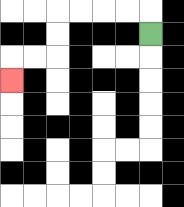{'start': '[6, 1]', 'end': '[0, 3]', 'path_directions': 'U,L,L,L,L,D,D,L,L,D', 'path_coordinates': '[[6, 1], [6, 0], [5, 0], [4, 0], [3, 0], [2, 0], [2, 1], [2, 2], [1, 2], [0, 2], [0, 3]]'}